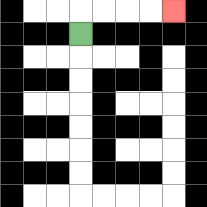{'start': '[3, 1]', 'end': '[7, 0]', 'path_directions': 'U,R,R,R,R', 'path_coordinates': '[[3, 1], [3, 0], [4, 0], [5, 0], [6, 0], [7, 0]]'}